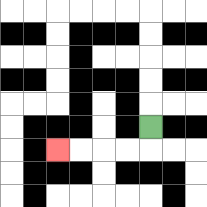{'start': '[6, 5]', 'end': '[2, 6]', 'path_directions': 'D,L,L,L,L', 'path_coordinates': '[[6, 5], [6, 6], [5, 6], [4, 6], [3, 6], [2, 6]]'}